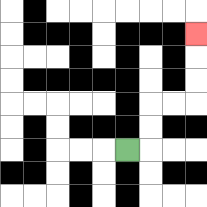{'start': '[5, 6]', 'end': '[8, 1]', 'path_directions': 'R,U,U,R,R,U,U,U', 'path_coordinates': '[[5, 6], [6, 6], [6, 5], [6, 4], [7, 4], [8, 4], [8, 3], [8, 2], [8, 1]]'}